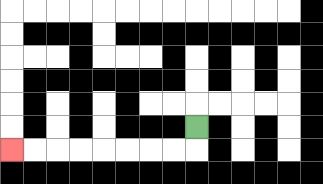{'start': '[8, 5]', 'end': '[0, 6]', 'path_directions': 'D,L,L,L,L,L,L,L,L', 'path_coordinates': '[[8, 5], [8, 6], [7, 6], [6, 6], [5, 6], [4, 6], [3, 6], [2, 6], [1, 6], [0, 6]]'}